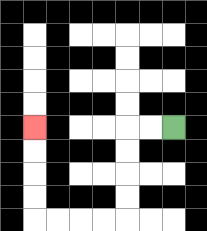{'start': '[7, 5]', 'end': '[1, 5]', 'path_directions': 'L,L,D,D,D,D,L,L,L,L,U,U,U,U', 'path_coordinates': '[[7, 5], [6, 5], [5, 5], [5, 6], [5, 7], [5, 8], [5, 9], [4, 9], [3, 9], [2, 9], [1, 9], [1, 8], [1, 7], [1, 6], [1, 5]]'}